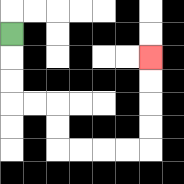{'start': '[0, 1]', 'end': '[6, 2]', 'path_directions': 'D,D,D,R,R,D,D,R,R,R,R,U,U,U,U', 'path_coordinates': '[[0, 1], [0, 2], [0, 3], [0, 4], [1, 4], [2, 4], [2, 5], [2, 6], [3, 6], [4, 6], [5, 6], [6, 6], [6, 5], [6, 4], [6, 3], [6, 2]]'}